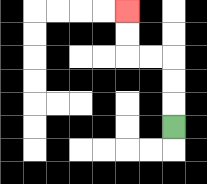{'start': '[7, 5]', 'end': '[5, 0]', 'path_directions': 'U,U,U,L,L,U,U', 'path_coordinates': '[[7, 5], [7, 4], [7, 3], [7, 2], [6, 2], [5, 2], [5, 1], [5, 0]]'}